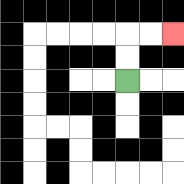{'start': '[5, 3]', 'end': '[7, 1]', 'path_directions': 'U,U,R,R', 'path_coordinates': '[[5, 3], [5, 2], [5, 1], [6, 1], [7, 1]]'}